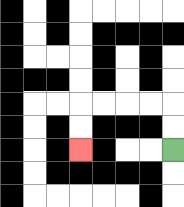{'start': '[7, 6]', 'end': '[3, 6]', 'path_directions': 'U,U,L,L,L,L,D,D', 'path_coordinates': '[[7, 6], [7, 5], [7, 4], [6, 4], [5, 4], [4, 4], [3, 4], [3, 5], [3, 6]]'}